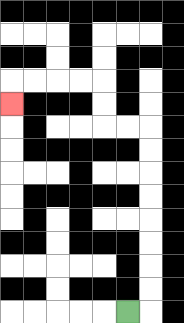{'start': '[5, 13]', 'end': '[0, 4]', 'path_directions': 'R,U,U,U,U,U,U,U,U,L,L,U,U,L,L,L,L,D', 'path_coordinates': '[[5, 13], [6, 13], [6, 12], [6, 11], [6, 10], [6, 9], [6, 8], [6, 7], [6, 6], [6, 5], [5, 5], [4, 5], [4, 4], [4, 3], [3, 3], [2, 3], [1, 3], [0, 3], [0, 4]]'}